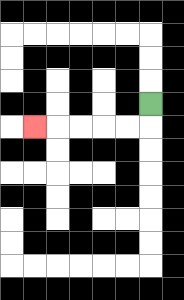{'start': '[6, 4]', 'end': '[1, 5]', 'path_directions': 'D,L,L,L,L,L', 'path_coordinates': '[[6, 4], [6, 5], [5, 5], [4, 5], [3, 5], [2, 5], [1, 5]]'}